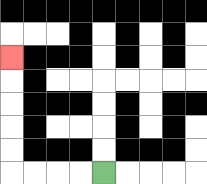{'start': '[4, 7]', 'end': '[0, 2]', 'path_directions': 'L,L,L,L,U,U,U,U,U', 'path_coordinates': '[[4, 7], [3, 7], [2, 7], [1, 7], [0, 7], [0, 6], [0, 5], [0, 4], [0, 3], [0, 2]]'}